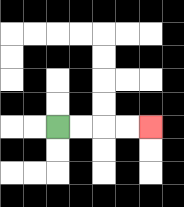{'start': '[2, 5]', 'end': '[6, 5]', 'path_directions': 'R,R,R,R', 'path_coordinates': '[[2, 5], [3, 5], [4, 5], [5, 5], [6, 5]]'}